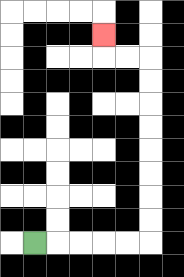{'start': '[1, 10]', 'end': '[4, 1]', 'path_directions': 'R,R,R,R,R,U,U,U,U,U,U,U,U,L,L,U', 'path_coordinates': '[[1, 10], [2, 10], [3, 10], [4, 10], [5, 10], [6, 10], [6, 9], [6, 8], [6, 7], [6, 6], [6, 5], [6, 4], [6, 3], [6, 2], [5, 2], [4, 2], [4, 1]]'}